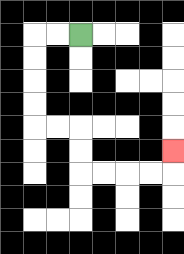{'start': '[3, 1]', 'end': '[7, 6]', 'path_directions': 'L,L,D,D,D,D,R,R,D,D,R,R,R,R,U', 'path_coordinates': '[[3, 1], [2, 1], [1, 1], [1, 2], [1, 3], [1, 4], [1, 5], [2, 5], [3, 5], [3, 6], [3, 7], [4, 7], [5, 7], [6, 7], [7, 7], [7, 6]]'}